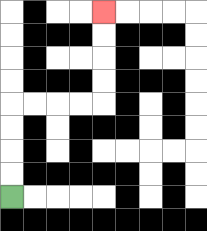{'start': '[0, 8]', 'end': '[4, 0]', 'path_directions': 'U,U,U,U,R,R,R,R,U,U,U,U', 'path_coordinates': '[[0, 8], [0, 7], [0, 6], [0, 5], [0, 4], [1, 4], [2, 4], [3, 4], [4, 4], [4, 3], [4, 2], [4, 1], [4, 0]]'}